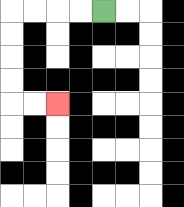{'start': '[4, 0]', 'end': '[2, 4]', 'path_directions': 'L,L,L,L,D,D,D,D,R,R', 'path_coordinates': '[[4, 0], [3, 0], [2, 0], [1, 0], [0, 0], [0, 1], [0, 2], [0, 3], [0, 4], [1, 4], [2, 4]]'}